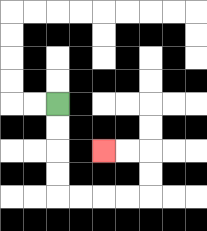{'start': '[2, 4]', 'end': '[4, 6]', 'path_directions': 'D,D,D,D,R,R,R,R,U,U,L,L', 'path_coordinates': '[[2, 4], [2, 5], [2, 6], [2, 7], [2, 8], [3, 8], [4, 8], [5, 8], [6, 8], [6, 7], [6, 6], [5, 6], [4, 6]]'}